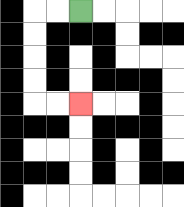{'start': '[3, 0]', 'end': '[3, 4]', 'path_directions': 'L,L,D,D,D,D,R,R', 'path_coordinates': '[[3, 0], [2, 0], [1, 0], [1, 1], [1, 2], [1, 3], [1, 4], [2, 4], [3, 4]]'}